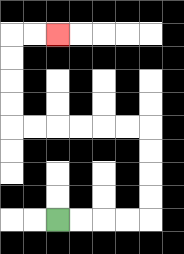{'start': '[2, 9]', 'end': '[2, 1]', 'path_directions': 'R,R,R,R,U,U,U,U,L,L,L,L,L,L,U,U,U,U,R,R', 'path_coordinates': '[[2, 9], [3, 9], [4, 9], [5, 9], [6, 9], [6, 8], [6, 7], [6, 6], [6, 5], [5, 5], [4, 5], [3, 5], [2, 5], [1, 5], [0, 5], [0, 4], [0, 3], [0, 2], [0, 1], [1, 1], [2, 1]]'}